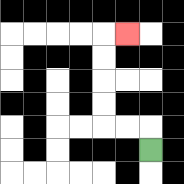{'start': '[6, 6]', 'end': '[5, 1]', 'path_directions': 'U,L,L,U,U,U,U,R', 'path_coordinates': '[[6, 6], [6, 5], [5, 5], [4, 5], [4, 4], [4, 3], [4, 2], [4, 1], [5, 1]]'}